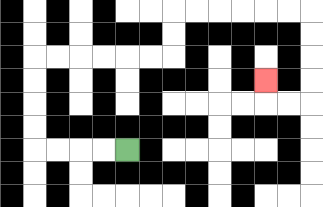{'start': '[5, 6]', 'end': '[11, 3]', 'path_directions': 'L,L,L,L,U,U,U,U,R,R,R,R,R,R,U,U,R,R,R,R,R,R,D,D,D,D,L,L,U', 'path_coordinates': '[[5, 6], [4, 6], [3, 6], [2, 6], [1, 6], [1, 5], [1, 4], [1, 3], [1, 2], [2, 2], [3, 2], [4, 2], [5, 2], [6, 2], [7, 2], [7, 1], [7, 0], [8, 0], [9, 0], [10, 0], [11, 0], [12, 0], [13, 0], [13, 1], [13, 2], [13, 3], [13, 4], [12, 4], [11, 4], [11, 3]]'}